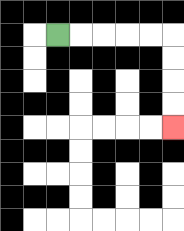{'start': '[2, 1]', 'end': '[7, 5]', 'path_directions': 'R,R,R,R,R,D,D,D,D', 'path_coordinates': '[[2, 1], [3, 1], [4, 1], [5, 1], [6, 1], [7, 1], [7, 2], [7, 3], [7, 4], [7, 5]]'}